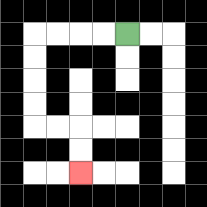{'start': '[5, 1]', 'end': '[3, 7]', 'path_directions': 'L,L,L,L,D,D,D,D,R,R,D,D', 'path_coordinates': '[[5, 1], [4, 1], [3, 1], [2, 1], [1, 1], [1, 2], [1, 3], [1, 4], [1, 5], [2, 5], [3, 5], [3, 6], [3, 7]]'}